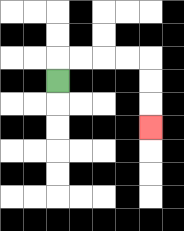{'start': '[2, 3]', 'end': '[6, 5]', 'path_directions': 'U,R,R,R,R,D,D,D', 'path_coordinates': '[[2, 3], [2, 2], [3, 2], [4, 2], [5, 2], [6, 2], [6, 3], [6, 4], [6, 5]]'}